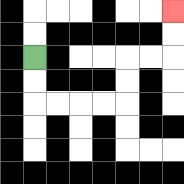{'start': '[1, 2]', 'end': '[7, 0]', 'path_directions': 'D,D,R,R,R,R,U,U,R,R,U,U', 'path_coordinates': '[[1, 2], [1, 3], [1, 4], [2, 4], [3, 4], [4, 4], [5, 4], [5, 3], [5, 2], [6, 2], [7, 2], [7, 1], [7, 0]]'}